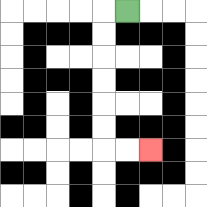{'start': '[5, 0]', 'end': '[6, 6]', 'path_directions': 'L,D,D,D,D,D,D,R,R', 'path_coordinates': '[[5, 0], [4, 0], [4, 1], [4, 2], [4, 3], [4, 4], [4, 5], [4, 6], [5, 6], [6, 6]]'}